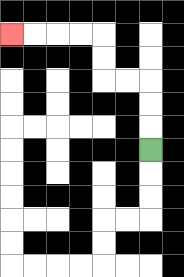{'start': '[6, 6]', 'end': '[0, 1]', 'path_directions': 'U,U,U,L,L,U,U,L,L,L,L', 'path_coordinates': '[[6, 6], [6, 5], [6, 4], [6, 3], [5, 3], [4, 3], [4, 2], [4, 1], [3, 1], [2, 1], [1, 1], [0, 1]]'}